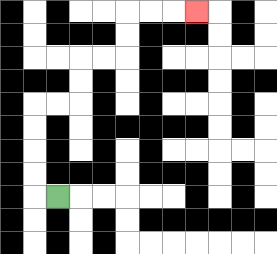{'start': '[2, 8]', 'end': '[8, 0]', 'path_directions': 'L,U,U,U,U,R,R,U,U,R,R,U,U,R,R,R', 'path_coordinates': '[[2, 8], [1, 8], [1, 7], [1, 6], [1, 5], [1, 4], [2, 4], [3, 4], [3, 3], [3, 2], [4, 2], [5, 2], [5, 1], [5, 0], [6, 0], [7, 0], [8, 0]]'}